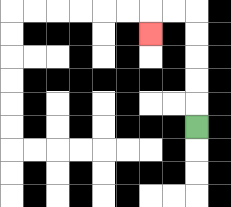{'start': '[8, 5]', 'end': '[6, 1]', 'path_directions': 'U,U,U,U,U,L,L,D', 'path_coordinates': '[[8, 5], [8, 4], [8, 3], [8, 2], [8, 1], [8, 0], [7, 0], [6, 0], [6, 1]]'}